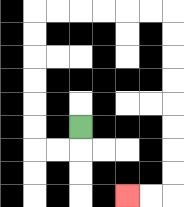{'start': '[3, 5]', 'end': '[5, 8]', 'path_directions': 'D,L,L,U,U,U,U,U,U,R,R,R,R,R,R,D,D,D,D,D,D,D,D,L,L', 'path_coordinates': '[[3, 5], [3, 6], [2, 6], [1, 6], [1, 5], [1, 4], [1, 3], [1, 2], [1, 1], [1, 0], [2, 0], [3, 0], [4, 0], [5, 0], [6, 0], [7, 0], [7, 1], [7, 2], [7, 3], [7, 4], [7, 5], [7, 6], [7, 7], [7, 8], [6, 8], [5, 8]]'}